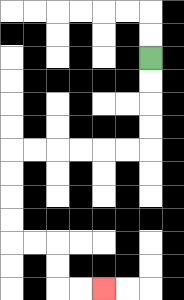{'start': '[6, 2]', 'end': '[4, 12]', 'path_directions': 'D,D,D,D,L,L,L,L,L,L,D,D,D,D,R,R,D,D,R,R', 'path_coordinates': '[[6, 2], [6, 3], [6, 4], [6, 5], [6, 6], [5, 6], [4, 6], [3, 6], [2, 6], [1, 6], [0, 6], [0, 7], [0, 8], [0, 9], [0, 10], [1, 10], [2, 10], [2, 11], [2, 12], [3, 12], [4, 12]]'}